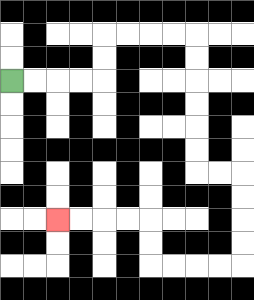{'start': '[0, 3]', 'end': '[2, 9]', 'path_directions': 'R,R,R,R,U,U,R,R,R,R,D,D,D,D,D,D,R,R,D,D,D,D,L,L,L,L,U,U,L,L,L,L', 'path_coordinates': '[[0, 3], [1, 3], [2, 3], [3, 3], [4, 3], [4, 2], [4, 1], [5, 1], [6, 1], [7, 1], [8, 1], [8, 2], [8, 3], [8, 4], [8, 5], [8, 6], [8, 7], [9, 7], [10, 7], [10, 8], [10, 9], [10, 10], [10, 11], [9, 11], [8, 11], [7, 11], [6, 11], [6, 10], [6, 9], [5, 9], [4, 9], [3, 9], [2, 9]]'}